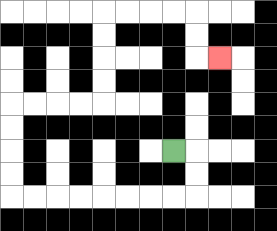{'start': '[7, 6]', 'end': '[9, 2]', 'path_directions': 'R,D,D,L,L,L,L,L,L,L,L,U,U,U,U,R,R,R,R,U,U,U,U,R,R,R,R,D,D,R', 'path_coordinates': '[[7, 6], [8, 6], [8, 7], [8, 8], [7, 8], [6, 8], [5, 8], [4, 8], [3, 8], [2, 8], [1, 8], [0, 8], [0, 7], [0, 6], [0, 5], [0, 4], [1, 4], [2, 4], [3, 4], [4, 4], [4, 3], [4, 2], [4, 1], [4, 0], [5, 0], [6, 0], [7, 0], [8, 0], [8, 1], [8, 2], [9, 2]]'}